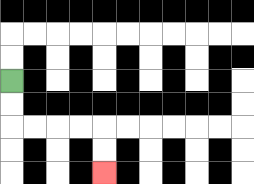{'start': '[0, 3]', 'end': '[4, 7]', 'path_directions': 'D,D,R,R,R,R,D,D', 'path_coordinates': '[[0, 3], [0, 4], [0, 5], [1, 5], [2, 5], [3, 5], [4, 5], [4, 6], [4, 7]]'}